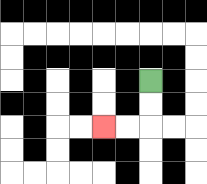{'start': '[6, 3]', 'end': '[4, 5]', 'path_directions': 'D,D,L,L', 'path_coordinates': '[[6, 3], [6, 4], [6, 5], [5, 5], [4, 5]]'}